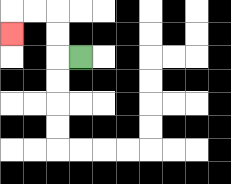{'start': '[3, 2]', 'end': '[0, 1]', 'path_directions': 'L,U,U,L,L,D', 'path_coordinates': '[[3, 2], [2, 2], [2, 1], [2, 0], [1, 0], [0, 0], [0, 1]]'}